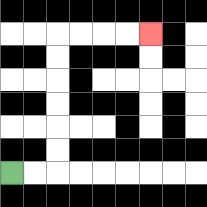{'start': '[0, 7]', 'end': '[6, 1]', 'path_directions': 'R,R,U,U,U,U,U,U,R,R,R,R', 'path_coordinates': '[[0, 7], [1, 7], [2, 7], [2, 6], [2, 5], [2, 4], [2, 3], [2, 2], [2, 1], [3, 1], [4, 1], [5, 1], [6, 1]]'}